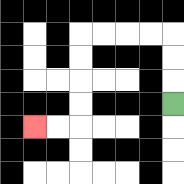{'start': '[7, 4]', 'end': '[1, 5]', 'path_directions': 'U,U,U,L,L,L,L,D,D,D,D,L,L', 'path_coordinates': '[[7, 4], [7, 3], [7, 2], [7, 1], [6, 1], [5, 1], [4, 1], [3, 1], [3, 2], [3, 3], [3, 4], [3, 5], [2, 5], [1, 5]]'}